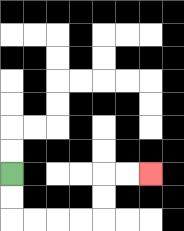{'start': '[0, 7]', 'end': '[6, 7]', 'path_directions': 'D,D,R,R,R,R,U,U,R,R', 'path_coordinates': '[[0, 7], [0, 8], [0, 9], [1, 9], [2, 9], [3, 9], [4, 9], [4, 8], [4, 7], [5, 7], [6, 7]]'}